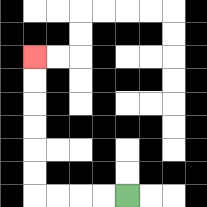{'start': '[5, 8]', 'end': '[1, 2]', 'path_directions': 'L,L,L,L,U,U,U,U,U,U', 'path_coordinates': '[[5, 8], [4, 8], [3, 8], [2, 8], [1, 8], [1, 7], [1, 6], [1, 5], [1, 4], [1, 3], [1, 2]]'}